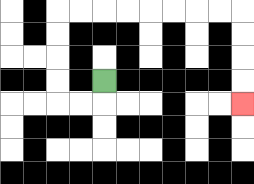{'start': '[4, 3]', 'end': '[10, 4]', 'path_directions': 'D,L,L,U,U,U,U,R,R,R,R,R,R,R,R,D,D,D,D', 'path_coordinates': '[[4, 3], [4, 4], [3, 4], [2, 4], [2, 3], [2, 2], [2, 1], [2, 0], [3, 0], [4, 0], [5, 0], [6, 0], [7, 0], [8, 0], [9, 0], [10, 0], [10, 1], [10, 2], [10, 3], [10, 4]]'}